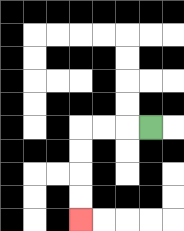{'start': '[6, 5]', 'end': '[3, 9]', 'path_directions': 'L,L,L,D,D,D,D', 'path_coordinates': '[[6, 5], [5, 5], [4, 5], [3, 5], [3, 6], [3, 7], [3, 8], [3, 9]]'}